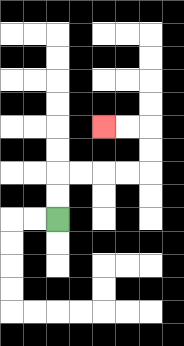{'start': '[2, 9]', 'end': '[4, 5]', 'path_directions': 'U,U,R,R,R,R,U,U,L,L', 'path_coordinates': '[[2, 9], [2, 8], [2, 7], [3, 7], [4, 7], [5, 7], [6, 7], [6, 6], [6, 5], [5, 5], [4, 5]]'}